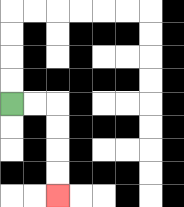{'start': '[0, 4]', 'end': '[2, 8]', 'path_directions': 'R,R,D,D,D,D', 'path_coordinates': '[[0, 4], [1, 4], [2, 4], [2, 5], [2, 6], [2, 7], [2, 8]]'}